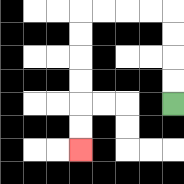{'start': '[7, 4]', 'end': '[3, 6]', 'path_directions': 'U,U,U,U,L,L,L,L,D,D,D,D,D,D', 'path_coordinates': '[[7, 4], [7, 3], [7, 2], [7, 1], [7, 0], [6, 0], [5, 0], [4, 0], [3, 0], [3, 1], [3, 2], [3, 3], [3, 4], [3, 5], [3, 6]]'}